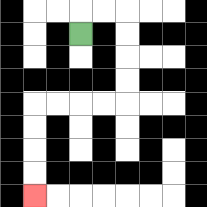{'start': '[3, 1]', 'end': '[1, 8]', 'path_directions': 'U,R,R,D,D,D,D,L,L,L,L,D,D,D,D', 'path_coordinates': '[[3, 1], [3, 0], [4, 0], [5, 0], [5, 1], [5, 2], [5, 3], [5, 4], [4, 4], [3, 4], [2, 4], [1, 4], [1, 5], [1, 6], [1, 7], [1, 8]]'}